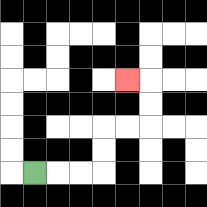{'start': '[1, 7]', 'end': '[5, 3]', 'path_directions': 'R,R,R,U,U,R,R,U,U,L', 'path_coordinates': '[[1, 7], [2, 7], [3, 7], [4, 7], [4, 6], [4, 5], [5, 5], [6, 5], [6, 4], [6, 3], [5, 3]]'}